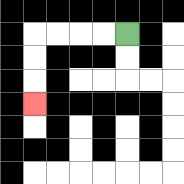{'start': '[5, 1]', 'end': '[1, 4]', 'path_directions': 'L,L,L,L,D,D,D', 'path_coordinates': '[[5, 1], [4, 1], [3, 1], [2, 1], [1, 1], [1, 2], [1, 3], [1, 4]]'}